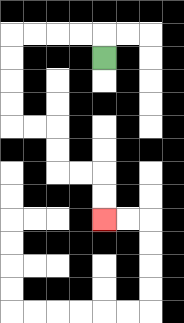{'start': '[4, 2]', 'end': '[4, 9]', 'path_directions': 'U,L,L,L,L,D,D,D,D,R,R,D,D,R,R,D,D', 'path_coordinates': '[[4, 2], [4, 1], [3, 1], [2, 1], [1, 1], [0, 1], [0, 2], [0, 3], [0, 4], [0, 5], [1, 5], [2, 5], [2, 6], [2, 7], [3, 7], [4, 7], [4, 8], [4, 9]]'}